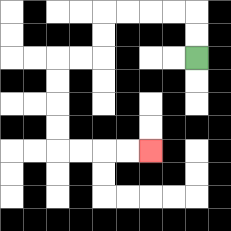{'start': '[8, 2]', 'end': '[6, 6]', 'path_directions': 'U,U,L,L,L,L,D,D,L,L,D,D,D,D,R,R,R,R', 'path_coordinates': '[[8, 2], [8, 1], [8, 0], [7, 0], [6, 0], [5, 0], [4, 0], [4, 1], [4, 2], [3, 2], [2, 2], [2, 3], [2, 4], [2, 5], [2, 6], [3, 6], [4, 6], [5, 6], [6, 6]]'}